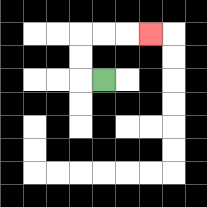{'start': '[4, 3]', 'end': '[6, 1]', 'path_directions': 'L,U,U,R,R,R', 'path_coordinates': '[[4, 3], [3, 3], [3, 2], [3, 1], [4, 1], [5, 1], [6, 1]]'}